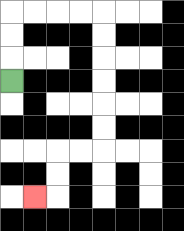{'start': '[0, 3]', 'end': '[1, 8]', 'path_directions': 'U,U,U,R,R,R,R,D,D,D,D,D,D,L,L,D,D,L', 'path_coordinates': '[[0, 3], [0, 2], [0, 1], [0, 0], [1, 0], [2, 0], [3, 0], [4, 0], [4, 1], [4, 2], [4, 3], [4, 4], [4, 5], [4, 6], [3, 6], [2, 6], [2, 7], [2, 8], [1, 8]]'}